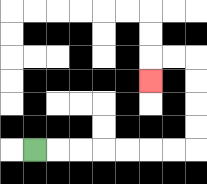{'start': '[1, 6]', 'end': '[6, 3]', 'path_directions': 'R,R,R,R,R,R,R,U,U,U,U,L,L,D', 'path_coordinates': '[[1, 6], [2, 6], [3, 6], [4, 6], [5, 6], [6, 6], [7, 6], [8, 6], [8, 5], [8, 4], [8, 3], [8, 2], [7, 2], [6, 2], [6, 3]]'}